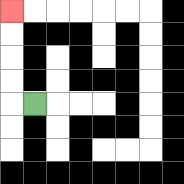{'start': '[1, 4]', 'end': '[0, 0]', 'path_directions': 'L,U,U,U,U', 'path_coordinates': '[[1, 4], [0, 4], [0, 3], [0, 2], [0, 1], [0, 0]]'}